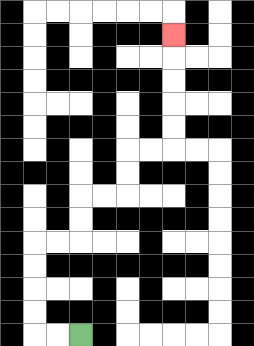{'start': '[3, 14]', 'end': '[7, 1]', 'path_directions': 'L,L,U,U,U,U,R,R,U,U,R,R,U,U,R,R,U,U,U,U,U', 'path_coordinates': '[[3, 14], [2, 14], [1, 14], [1, 13], [1, 12], [1, 11], [1, 10], [2, 10], [3, 10], [3, 9], [3, 8], [4, 8], [5, 8], [5, 7], [5, 6], [6, 6], [7, 6], [7, 5], [7, 4], [7, 3], [7, 2], [7, 1]]'}